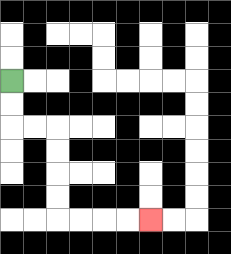{'start': '[0, 3]', 'end': '[6, 9]', 'path_directions': 'D,D,R,R,D,D,D,D,R,R,R,R', 'path_coordinates': '[[0, 3], [0, 4], [0, 5], [1, 5], [2, 5], [2, 6], [2, 7], [2, 8], [2, 9], [3, 9], [4, 9], [5, 9], [6, 9]]'}